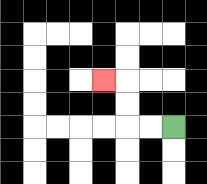{'start': '[7, 5]', 'end': '[4, 3]', 'path_directions': 'L,L,U,U,L', 'path_coordinates': '[[7, 5], [6, 5], [5, 5], [5, 4], [5, 3], [4, 3]]'}